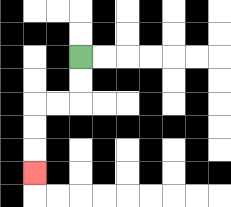{'start': '[3, 2]', 'end': '[1, 7]', 'path_directions': 'D,D,L,L,D,D,D', 'path_coordinates': '[[3, 2], [3, 3], [3, 4], [2, 4], [1, 4], [1, 5], [1, 6], [1, 7]]'}